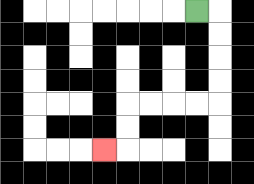{'start': '[8, 0]', 'end': '[4, 6]', 'path_directions': 'R,D,D,D,D,L,L,L,L,D,D,L', 'path_coordinates': '[[8, 0], [9, 0], [9, 1], [9, 2], [9, 3], [9, 4], [8, 4], [7, 4], [6, 4], [5, 4], [5, 5], [5, 6], [4, 6]]'}